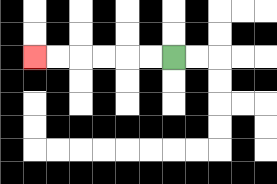{'start': '[7, 2]', 'end': '[1, 2]', 'path_directions': 'L,L,L,L,L,L', 'path_coordinates': '[[7, 2], [6, 2], [5, 2], [4, 2], [3, 2], [2, 2], [1, 2]]'}